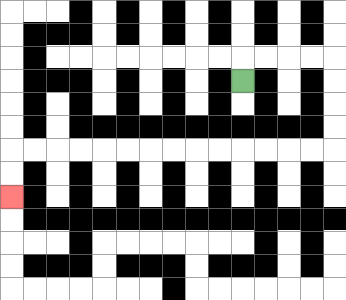{'start': '[10, 3]', 'end': '[0, 8]', 'path_directions': 'U,R,R,R,R,D,D,D,D,L,L,L,L,L,L,L,L,L,L,L,L,L,L,D,D', 'path_coordinates': '[[10, 3], [10, 2], [11, 2], [12, 2], [13, 2], [14, 2], [14, 3], [14, 4], [14, 5], [14, 6], [13, 6], [12, 6], [11, 6], [10, 6], [9, 6], [8, 6], [7, 6], [6, 6], [5, 6], [4, 6], [3, 6], [2, 6], [1, 6], [0, 6], [0, 7], [0, 8]]'}